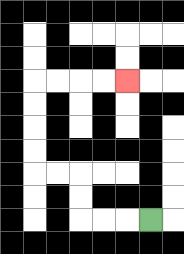{'start': '[6, 9]', 'end': '[5, 3]', 'path_directions': 'L,L,L,U,U,L,L,U,U,U,U,R,R,R,R', 'path_coordinates': '[[6, 9], [5, 9], [4, 9], [3, 9], [3, 8], [3, 7], [2, 7], [1, 7], [1, 6], [1, 5], [1, 4], [1, 3], [2, 3], [3, 3], [4, 3], [5, 3]]'}